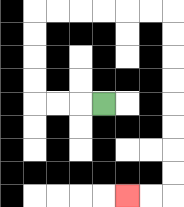{'start': '[4, 4]', 'end': '[5, 8]', 'path_directions': 'L,L,L,U,U,U,U,R,R,R,R,R,R,D,D,D,D,D,D,D,D,L,L', 'path_coordinates': '[[4, 4], [3, 4], [2, 4], [1, 4], [1, 3], [1, 2], [1, 1], [1, 0], [2, 0], [3, 0], [4, 0], [5, 0], [6, 0], [7, 0], [7, 1], [7, 2], [7, 3], [7, 4], [7, 5], [7, 6], [7, 7], [7, 8], [6, 8], [5, 8]]'}